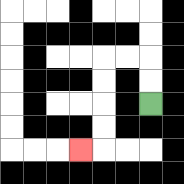{'start': '[6, 4]', 'end': '[3, 6]', 'path_directions': 'U,U,L,L,D,D,D,D,L', 'path_coordinates': '[[6, 4], [6, 3], [6, 2], [5, 2], [4, 2], [4, 3], [4, 4], [4, 5], [4, 6], [3, 6]]'}